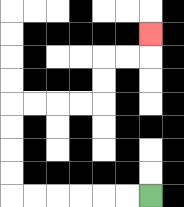{'start': '[6, 8]', 'end': '[6, 1]', 'path_directions': 'L,L,L,L,L,L,U,U,U,U,R,R,R,R,U,U,R,R,U', 'path_coordinates': '[[6, 8], [5, 8], [4, 8], [3, 8], [2, 8], [1, 8], [0, 8], [0, 7], [0, 6], [0, 5], [0, 4], [1, 4], [2, 4], [3, 4], [4, 4], [4, 3], [4, 2], [5, 2], [6, 2], [6, 1]]'}